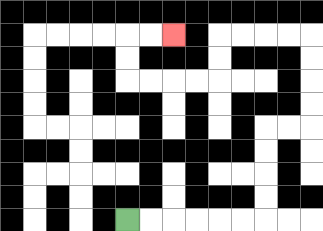{'start': '[5, 9]', 'end': '[7, 1]', 'path_directions': 'R,R,R,R,R,R,U,U,U,U,R,R,U,U,U,U,L,L,L,L,D,D,L,L,L,L,U,U,R,R', 'path_coordinates': '[[5, 9], [6, 9], [7, 9], [8, 9], [9, 9], [10, 9], [11, 9], [11, 8], [11, 7], [11, 6], [11, 5], [12, 5], [13, 5], [13, 4], [13, 3], [13, 2], [13, 1], [12, 1], [11, 1], [10, 1], [9, 1], [9, 2], [9, 3], [8, 3], [7, 3], [6, 3], [5, 3], [5, 2], [5, 1], [6, 1], [7, 1]]'}